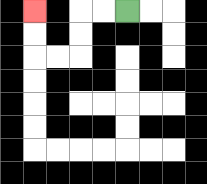{'start': '[5, 0]', 'end': '[1, 0]', 'path_directions': 'L,L,D,D,L,L,U,U', 'path_coordinates': '[[5, 0], [4, 0], [3, 0], [3, 1], [3, 2], [2, 2], [1, 2], [1, 1], [1, 0]]'}